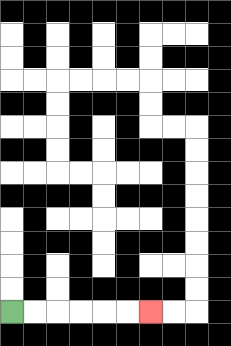{'start': '[0, 13]', 'end': '[6, 13]', 'path_directions': 'R,R,R,R,R,R', 'path_coordinates': '[[0, 13], [1, 13], [2, 13], [3, 13], [4, 13], [5, 13], [6, 13]]'}